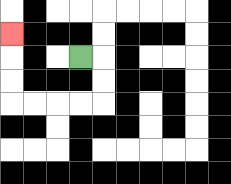{'start': '[3, 2]', 'end': '[0, 1]', 'path_directions': 'R,D,D,L,L,L,L,U,U,U', 'path_coordinates': '[[3, 2], [4, 2], [4, 3], [4, 4], [3, 4], [2, 4], [1, 4], [0, 4], [0, 3], [0, 2], [0, 1]]'}